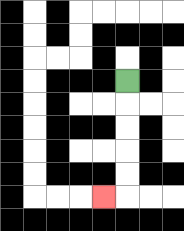{'start': '[5, 3]', 'end': '[4, 8]', 'path_directions': 'D,D,D,D,D,L', 'path_coordinates': '[[5, 3], [5, 4], [5, 5], [5, 6], [5, 7], [5, 8], [4, 8]]'}